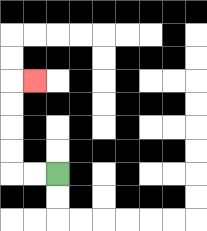{'start': '[2, 7]', 'end': '[1, 3]', 'path_directions': 'L,L,U,U,U,U,R', 'path_coordinates': '[[2, 7], [1, 7], [0, 7], [0, 6], [0, 5], [0, 4], [0, 3], [1, 3]]'}